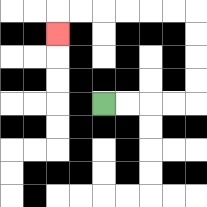{'start': '[4, 4]', 'end': '[2, 1]', 'path_directions': 'R,R,R,R,U,U,U,U,L,L,L,L,L,L,D', 'path_coordinates': '[[4, 4], [5, 4], [6, 4], [7, 4], [8, 4], [8, 3], [8, 2], [8, 1], [8, 0], [7, 0], [6, 0], [5, 0], [4, 0], [3, 0], [2, 0], [2, 1]]'}